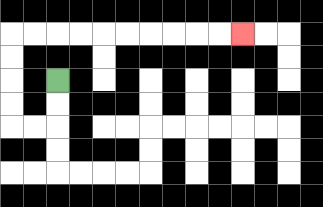{'start': '[2, 3]', 'end': '[10, 1]', 'path_directions': 'D,D,L,L,U,U,U,U,R,R,R,R,R,R,R,R,R,R', 'path_coordinates': '[[2, 3], [2, 4], [2, 5], [1, 5], [0, 5], [0, 4], [0, 3], [0, 2], [0, 1], [1, 1], [2, 1], [3, 1], [4, 1], [5, 1], [6, 1], [7, 1], [8, 1], [9, 1], [10, 1]]'}